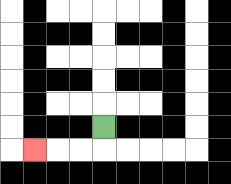{'start': '[4, 5]', 'end': '[1, 6]', 'path_directions': 'D,L,L,L', 'path_coordinates': '[[4, 5], [4, 6], [3, 6], [2, 6], [1, 6]]'}